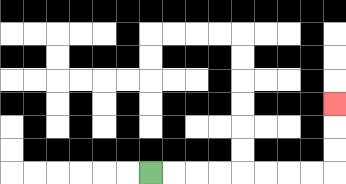{'start': '[6, 7]', 'end': '[14, 4]', 'path_directions': 'R,R,R,R,R,R,R,R,U,U,U', 'path_coordinates': '[[6, 7], [7, 7], [8, 7], [9, 7], [10, 7], [11, 7], [12, 7], [13, 7], [14, 7], [14, 6], [14, 5], [14, 4]]'}